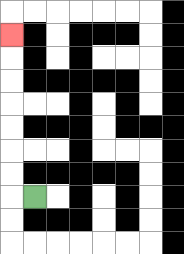{'start': '[1, 8]', 'end': '[0, 1]', 'path_directions': 'L,U,U,U,U,U,U,U', 'path_coordinates': '[[1, 8], [0, 8], [0, 7], [0, 6], [0, 5], [0, 4], [0, 3], [0, 2], [0, 1]]'}